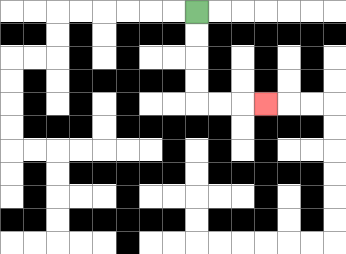{'start': '[8, 0]', 'end': '[11, 4]', 'path_directions': 'D,D,D,D,R,R,R', 'path_coordinates': '[[8, 0], [8, 1], [8, 2], [8, 3], [8, 4], [9, 4], [10, 4], [11, 4]]'}